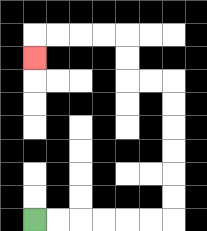{'start': '[1, 9]', 'end': '[1, 2]', 'path_directions': 'R,R,R,R,R,R,U,U,U,U,U,U,L,L,U,U,L,L,L,L,D', 'path_coordinates': '[[1, 9], [2, 9], [3, 9], [4, 9], [5, 9], [6, 9], [7, 9], [7, 8], [7, 7], [7, 6], [7, 5], [7, 4], [7, 3], [6, 3], [5, 3], [5, 2], [5, 1], [4, 1], [3, 1], [2, 1], [1, 1], [1, 2]]'}